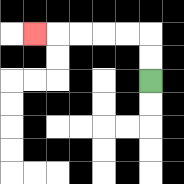{'start': '[6, 3]', 'end': '[1, 1]', 'path_directions': 'U,U,L,L,L,L,L', 'path_coordinates': '[[6, 3], [6, 2], [6, 1], [5, 1], [4, 1], [3, 1], [2, 1], [1, 1]]'}